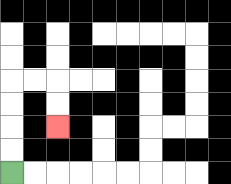{'start': '[0, 7]', 'end': '[2, 5]', 'path_directions': 'U,U,U,U,R,R,D,D', 'path_coordinates': '[[0, 7], [0, 6], [0, 5], [0, 4], [0, 3], [1, 3], [2, 3], [2, 4], [2, 5]]'}